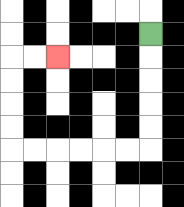{'start': '[6, 1]', 'end': '[2, 2]', 'path_directions': 'D,D,D,D,D,L,L,L,L,L,L,U,U,U,U,R,R', 'path_coordinates': '[[6, 1], [6, 2], [6, 3], [6, 4], [6, 5], [6, 6], [5, 6], [4, 6], [3, 6], [2, 6], [1, 6], [0, 6], [0, 5], [0, 4], [0, 3], [0, 2], [1, 2], [2, 2]]'}